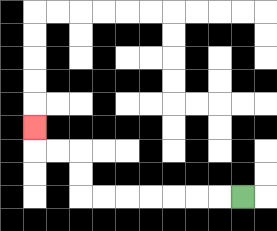{'start': '[10, 8]', 'end': '[1, 5]', 'path_directions': 'L,L,L,L,L,L,L,U,U,L,L,U', 'path_coordinates': '[[10, 8], [9, 8], [8, 8], [7, 8], [6, 8], [5, 8], [4, 8], [3, 8], [3, 7], [3, 6], [2, 6], [1, 6], [1, 5]]'}